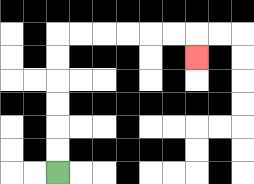{'start': '[2, 7]', 'end': '[8, 2]', 'path_directions': 'U,U,U,U,U,U,R,R,R,R,R,R,D', 'path_coordinates': '[[2, 7], [2, 6], [2, 5], [2, 4], [2, 3], [2, 2], [2, 1], [3, 1], [4, 1], [5, 1], [6, 1], [7, 1], [8, 1], [8, 2]]'}